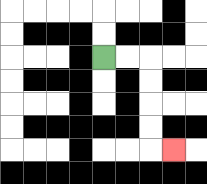{'start': '[4, 2]', 'end': '[7, 6]', 'path_directions': 'R,R,D,D,D,D,R', 'path_coordinates': '[[4, 2], [5, 2], [6, 2], [6, 3], [6, 4], [6, 5], [6, 6], [7, 6]]'}